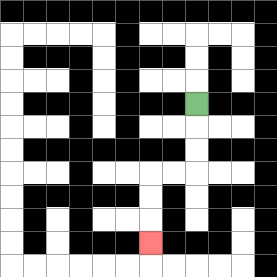{'start': '[8, 4]', 'end': '[6, 10]', 'path_directions': 'D,D,D,L,L,D,D,D', 'path_coordinates': '[[8, 4], [8, 5], [8, 6], [8, 7], [7, 7], [6, 7], [6, 8], [6, 9], [6, 10]]'}